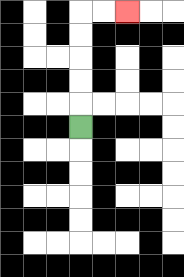{'start': '[3, 5]', 'end': '[5, 0]', 'path_directions': 'U,U,U,U,U,R,R', 'path_coordinates': '[[3, 5], [3, 4], [3, 3], [3, 2], [3, 1], [3, 0], [4, 0], [5, 0]]'}